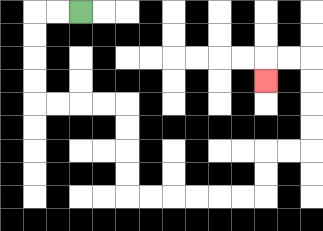{'start': '[3, 0]', 'end': '[11, 3]', 'path_directions': 'L,L,D,D,D,D,R,R,R,R,D,D,D,D,R,R,R,R,R,R,U,U,R,R,U,U,U,U,L,L,D', 'path_coordinates': '[[3, 0], [2, 0], [1, 0], [1, 1], [1, 2], [1, 3], [1, 4], [2, 4], [3, 4], [4, 4], [5, 4], [5, 5], [5, 6], [5, 7], [5, 8], [6, 8], [7, 8], [8, 8], [9, 8], [10, 8], [11, 8], [11, 7], [11, 6], [12, 6], [13, 6], [13, 5], [13, 4], [13, 3], [13, 2], [12, 2], [11, 2], [11, 3]]'}